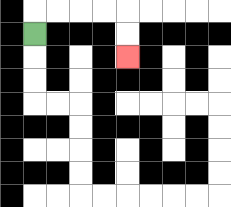{'start': '[1, 1]', 'end': '[5, 2]', 'path_directions': 'U,R,R,R,R,D,D', 'path_coordinates': '[[1, 1], [1, 0], [2, 0], [3, 0], [4, 0], [5, 0], [5, 1], [5, 2]]'}